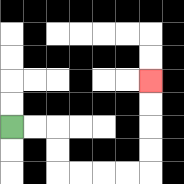{'start': '[0, 5]', 'end': '[6, 3]', 'path_directions': 'R,R,D,D,R,R,R,R,U,U,U,U', 'path_coordinates': '[[0, 5], [1, 5], [2, 5], [2, 6], [2, 7], [3, 7], [4, 7], [5, 7], [6, 7], [6, 6], [6, 5], [6, 4], [6, 3]]'}